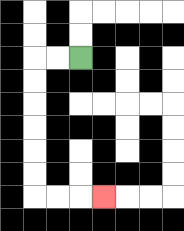{'start': '[3, 2]', 'end': '[4, 8]', 'path_directions': 'L,L,D,D,D,D,D,D,R,R,R', 'path_coordinates': '[[3, 2], [2, 2], [1, 2], [1, 3], [1, 4], [1, 5], [1, 6], [1, 7], [1, 8], [2, 8], [3, 8], [4, 8]]'}